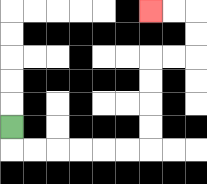{'start': '[0, 5]', 'end': '[6, 0]', 'path_directions': 'D,R,R,R,R,R,R,U,U,U,U,R,R,U,U,L,L', 'path_coordinates': '[[0, 5], [0, 6], [1, 6], [2, 6], [3, 6], [4, 6], [5, 6], [6, 6], [6, 5], [6, 4], [6, 3], [6, 2], [7, 2], [8, 2], [8, 1], [8, 0], [7, 0], [6, 0]]'}